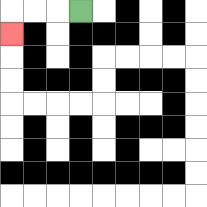{'start': '[3, 0]', 'end': '[0, 1]', 'path_directions': 'L,L,L,D', 'path_coordinates': '[[3, 0], [2, 0], [1, 0], [0, 0], [0, 1]]'}